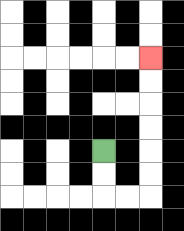{'start': '[4, 6]', 'end': '[6, 2]', 'path_directions': 'D,D,R,R,U,U,U,U,U,U', 'path_coordinates': '[[4, 6], [4, 7], [4, 8], [5, 8], [6, 8], [6, 7], [6, 6], [6, 5], [6, 4], [6, 3], [6, 2]]'}